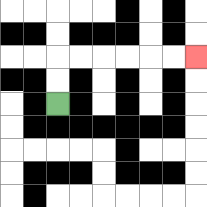{'start': '[2, 4]', 'end': '[8, 2]', 'path_directions': 'U,U,R,R,R,R,R,R', 'path_coordinates': '[[2, 4], [2, 3], [2, 2], [3, 2], [4, 2], [5, 2], [6, 2], [7, 2], [8, 2]]'}